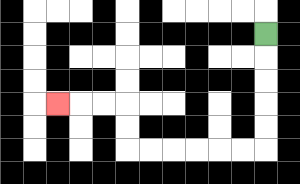{'start': '[11, 1]', 'end': '[2, 4]', 'path_directions': 'D,D,D,D,D,L,L,L,L,L,L,U,U,L,L,L', 'path_coordinates': '[[11, 1], [11, 2], [11, 3], [11, 4], [11, 5], [11, 6], [10, 6], [9, 6], [8, 6], [7, 6], [6, 6], [5, 6], [5, 5], [5, 4], [4, 4], [3, 4], [2, 4]]'}